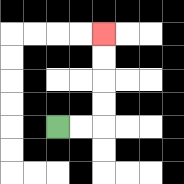{'start': '[2, 5]', 'end': '[4, 1]', 'path_directions': 'R,R,U,U,U,U', 'path_coordinates': '[[2, 5], [3, 5], [4, 5], [4, 4], [4, 3], [4, 2], [4, 1]]'}